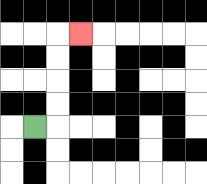{'start': '[1, 5]', 'end': '[3, 1]', 'path_directions': 'R,U,U,U,U,R', 'path_coordinates': '[[1, 5], [2, 5], [2, 4], [2, 3], [2, 2], [2, 1], [3, 1]]'}